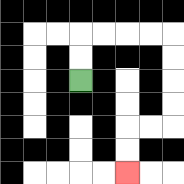{'start': '[3, 3]', 'end': '[5, 7]', 'path_directions': 'U,U,R,R,R,R,D,D,D,D,L,L,D,D', 'path_coordinates': '[[3, 3], [3, 2], [3, 1], [4, 1], [5, 1], [6, 1], [7, 1], [7, 2], [7, 3], [7, 4], [7, 5], [6, 5], [5, 5], [5, 6], [5, 7]]'}